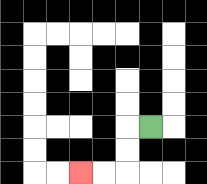{'start': '[6, 5]', 'end': '[3, 7]', 'path_directions': 'L,D,D,L,L', 'path_coordinates': '[[6, 5], [5, 5], [5, 6], [5, 7], [4, 7], [3, 7]]'}